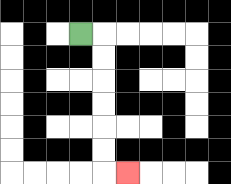{'start': '[3, 1]', 'end': '[5, 7]', 'path_directions': 'R,D,D,D,D,D,D,R', 'path_coordinates': '[[3, 1], [4, 1], [4, 2], [4, 3], [4, 4], [4, 5], [4, 6], [4, 7], [5, 7]]'}